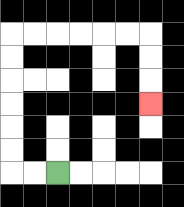{'start': '[2, 7]', 'end': '[6, 4]', 'path_directions': 'L,L,U,U,U,U,U,U,R,R,R,R,R,R,D,D,D', 'path_coordinates': '[[2, 7], [1, 7], [0, 7], [0, 6], [0, 5], [0, 4], [0, 3], [0, 2], [0, 1], [1, 1], [2, 1], [3, 1], [4, 1], [5, 1], [6, 1], [6, 2], [6, 3], [6, 4]]'}